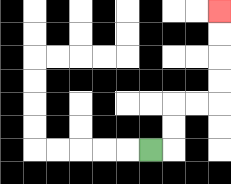{'start': '[6, 6]', 'end': '[9, 0]', 'path_directions': 'R,U,U,R,R,U,U,U,U', 'path_coordinates': '[[6, 6], [7, 6], [7, 5], [7, 4], [8, 4], [9, 4], [9, 3], [9, 2], [9, 1], [9, 0]]'}